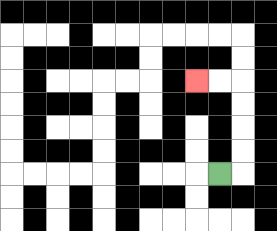{'start': '[9, 7]', 'end': '[8, 3]', 'path_directions': 'R,U,U,U,U,L,L', 'path_coordinates': '[[9, 7], [10, 7], [10, 6], [10, 5], [10, 4], [10, 3], [9, 3], [8, 3]]'}